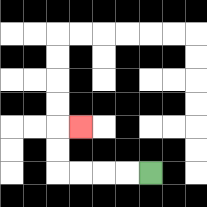{'start': '[6, 7]', 'end': '[3, 5]', 'path_directions': 'L,L,L,L,U,U,R', 'path_coordinates': '[[6, 7], [5, 7], [4, 7], [3, 7], [2, 7], [2, 6], [2, 5], [3, 5]]'}